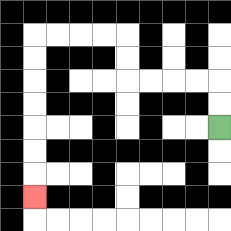{'start': '[9, 5]', 'end': '[1, 8]', 'path_directions': 'U,U,L,L,L,L,U,U,L,L,L,L,D,D,D,D,D,D,D', 'path_coordinates': '[[9, 5], [9, 4], [9, 3], [8, 3], [7, 3], [6, 3], [5, 3], [5, 2], [5, 1], [4, 1], [3, 1], [2, 1], [1, 1], [1, 2], [1, 3], [1, 4], [1, 5], [1, 6], [1, 7], [1, 8]]'}